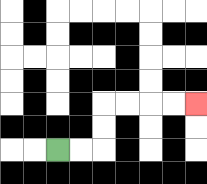{'start': '[2, 6]', 'end': '[8, 4]', 'path_directions': 'R,R,U,U,R,R,R,R', 'path_coordinates': '[[2, 6], [3, 6], [4, 6], [4, 5], [4, 4], [5, 4], [6, 4], [7, 4], [8, 4]]'}